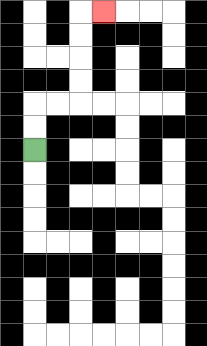{'start': '[1, 6]', 'end': '[4, 0]', 'path_directions': 'U,U,R,R,U,U,U,U,R', 'path_coordinates': '[[1, 6], [1, 5], [1, 4], [2, 4], [3, 4], [3, 3], [3, 2], [3, 1], [3, 0], [4, 0]]'}